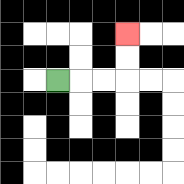{'start': '[2, 3]', 'end': '[5, 1]', 'path_directions': 'R,R,R,U,U', 'path_coordinates': '[[2, 3], [3, 3], [4, 3], [5, 3], [5, 2], [5, 1]]'}